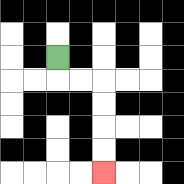{'start': '[2, 2]', 'end': '[4, 7]', 'path_directions': 'D,R,R,D,D,D,D', 'path_coordinates': '[[2, 2], [2, 3], [3, 3], [4, 3], [4, 4], [4, 5], [4, 6], [4, 7]]'}